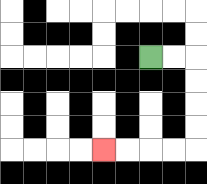{'start': '[6, 2]', 'end': '[4, 6]', 'path_directions': 'R,R,D,D,D,D,L,L,L,L', 'path_coordinates': '[[6, 2], [7, 2], [8, 2], [8, 3], [8, 4], [8, 5], [8, 6], [7, 6], [6, 6], [5, 6], [4, 6]]'}